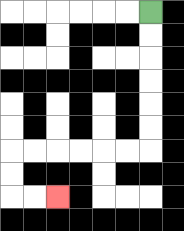{'start': '[6, 0]', 'end': '[2, 8]', 'path_directions': 'D,D,D,D,D,D,L,L,L,L,L,L,D,D,R,R', 'path_coordinates': '[[6, 0], [6, 1], [6, 2], [6, 3], [6, 4], [6, 5], [6, 6], [5, 6], [4, 6], [3, 6], [2, 6], [1, 6], [0, 6], [0, 7], [0, 8], [1, 8], [2, 8]]'}